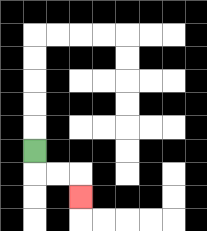{'start': '[1, 6]', 'end': '[3, 8]', 'path_directions': 'D,R,R,D', 'path_coordinates': '[[1, 6], [1, 7], [2, 7], [3, 7], [3, 8]]'}